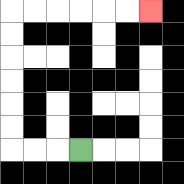{'start': '[3, 6]', 'end': '[6, 0]', 'path_directions': 'L,L,L,U,U,U,U,U,U,R,R,R,R,R,R', 'path_coordinates': '[[3, 6], [2, 6], [1, 6], [0, 6], [0, 5], [0, 4], [0, 3], [0, 2], [0, 1], [0, 0], [1, 0], [2, 0], [3, 0], [4, 0], [5, 0], [6, 0]]'}